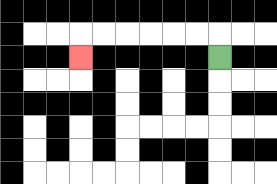{'start': '[9, 2]', 'end': '[3, 2]', 'path_directions': 'U,L,L,L,L,L,L,D', 'path_coordinates': '[[9, 2], [9, 1], [8, 1], [7, 1], [6, 1], [5, 1], [4, 1], [3, 1], [3, 2]]'}